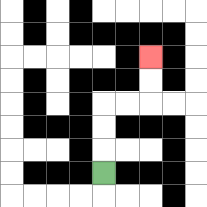{'start': '[4, 7]', 'end': '[6, 2]', 'path_directions': 'U,U,U,R,R,U,U', 'path_coordinates': '[[4, 7], [4, 6], [4, 5], [4, 4], [5, 4], [6, 4], [6, 3], [6, 2]]'}